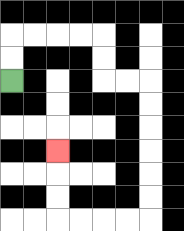{'start': '[0, 3]', 'end': '[2, 6]', 'path_directions': 'U,U,R,R,R,R,D,D,R,R,D,D,D,D,D,D,L,L,L,L,U,U,U', 'path_coordinates': '[[0, 3], [0, 2], [0, 1], [1, 1], [2, 1], [3, 1], [4, 1], [4, 2], [4, 3], [5, 3], [6, 3], [6, 4], [6, 5], [6, 6], [6, 7], [6, 8], [6, 9], [5, 9], [4, 9], [3, 9], [2, 9], [2, 8], [2, 7], [2, 6]]'}